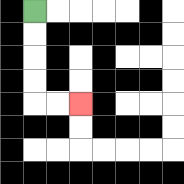{'start': '[1, 0]', 'end': '[3, 4]', 'path_directions': 'D,D,D,D,R,R', 'path_coordinates': '[[1, 0], [1, 1], [1, 2], [1, 3], [1, 4], [2, 4], [3, 4]]'}